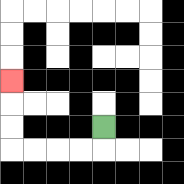{'start': '[4, 5]', 'end': '[0, 3]', 'path_directions': 'D,L,L,L,L,U,U,U', 'path_coordinates': '[[4, 5], [4, 6], [3, 6], [2, 6], [1, 6], [0, 6], [0, 5], [0, 4], [0, 3]]'}